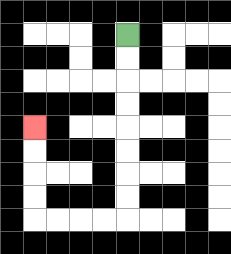{'start': '[5, 1]', 'end': '[1, 5]', 'path_directions': 'D,D,D,D,D,D,D,D,L,L,L,L,U,U,U,U', 'path_coordinates': '[[5, 1], [5, 2], [5, 3], [5, 4], [5, 5], [5, 6], [5, 7], [5, 8], [5, 9], [4, 9], [3, 9], [2, 9], [1, 9], [1, 8], [1, 7], [1, 6], [1, 5]]'}